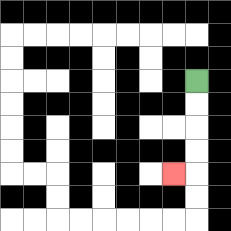{'start': '[8, 3]', 'end': '[7, 7]', 'path_directions': 'D,D,D,D,L', 'path_coordinates': '[[8, 3], [8, 4], [8, 5], [8, 6], [8, 7], [7, 7]]'}